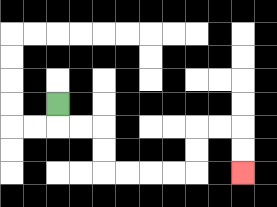{'start': '[2, 4]', 'end': '[10, 7]', 'path_directions': 'D,R,R,D,D,R,R,R,R,U,U,R,R,D,D', 'path_coordinates': '[[2, 4], [2, 5], [3, 5], [4, 5], [4, 6], [4, 7], [5, 7], [6, 7], [7, 7], [8, 7], [8, 6], [8, 5], [9, 5], [10, 5], [10, 6], [10, 7]]'}